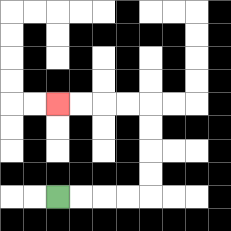{'start': '[2, 8]', 'end': '[2, 4]', 'path_directions': 'R,R,R,R,U,U,U,U,L,L,L,L', 'path_coordinates': '[[2, 8], [3, 8], [4, 8], [5, 8], [6, 8], [6, 7], [6, 6], [6, 5], [6, 4], [5, 4], [4, 4], [3, 4], [2, 4]]'}